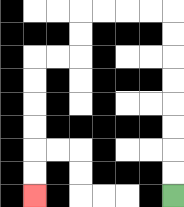{'start': '[7, 8]', 'end': '[1, 8]', 'path_directions': 'U,U,U,U,U,U,U,U,L,L,L,L,D,D,L,L,D,D,D,D,D,D', 'path_coordinates': '[[7, 8], [7, 7], [7, 6], [7, 5], [7, 4], [7, 3], [7, 2], [7, 1], [7, 0], [6, 0], [5, 0], [4, 0], [3, 0], [3, 1], [3, 2], [2, 2], [1, 2], [1, 3], [1, 4], [1, 5], [1, 6], [1, 7], [1, 8]]'}